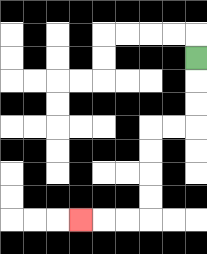{'start': '[8, 2]', 'end': '[3, 9]', 'path_directions': 'D,D,D,L,L,D,D,D,D,L,L,L', 'path_coordinates': '[[8, 2], [8, 3], [8, 4], [8, 5], [7, 5], [6, 5], [6, 6], [6, 7], [6, 8], [6, 9], [5, 9], [4, 9], [3, 9]]'}